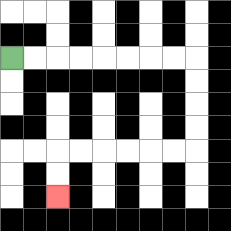{'start': '[0, 2]', 'end': '[2, 8]', 'path_directions': 'R,R,R,R,R,R,R,R,D,D,D,D,L,L,L,L,L,L,D,D', 'path_coordinates': '[[0, 2], [1, 2], [2, 2], [3, 2], [4, 2], [5, 2], [6, 2], [7, 2], [8, 2], [8, 3], [8, 4], [8, 5], [8, 6], [7, 6], [6, 6], [5, 6], [4, 6], [3, 6], [2, 6], [2, 7], [2, 8]]'}